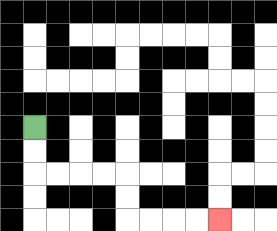{'start': '[1, 5]', 'end': '[9, 9]', 'path_directions': 'D,D,R,R,R,R,D,D,R,R,R,R', 'path_coordinates': '[[1, 5], [1, 6], [1, 7], [2, 7], [3, 7], [4, 7], [5, 7], [5, 8], [5, 9], [6, 9], [7, 9], [8, 9], [9, 9]]'}